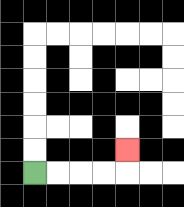{'start': '[1, 7]', 'end': '[5, 6]', 'path_directions': 'R,R,R,R,U', 'path_coordinates': '[[1, 7], [2, 7], [3, 7], [4, 7], [5, 7], [5, 6]]'}